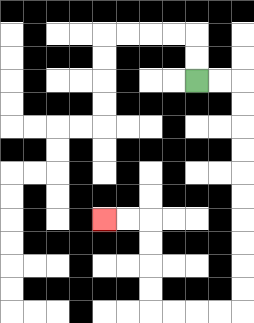{'start': '[8, 3]', 'end': '[4, 9]', 'path_directions': 'R,R,D,D,D,D,D,D,D,D,D,D,L,L,L,L,U,U,U,U,L,L', 'path_coordinates': '[[8, 3], [9, 3], [10, 3], [10, 4], [10, 5], [10, 6], [10, 7], [10, 8], [10, 9], [10, 10], [10, 11], [10, 12], [10, 13], [9, 13], [8, 13], [7, 13], [6, 13], [6, 12], [6, 11], [6, 10], [6, 9], [5, 9], [4, 9]]'}